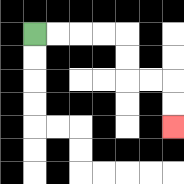{'start': '[1, 1]', 'end': '[7, 5]', 'path_directions': 'R,R,R,R,D,D,R,R,D,D', 'path_coordinates': '[[1, 1], [2, 1], [3, 1], [4, 1], [5, 1], [5, 2], [5, 3], [6, 3], [7, 3], [7, 4], [7, 5]]'}